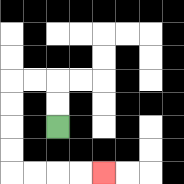{'start': '[2, 5]', 'end': '[4, 7]', 'path_directions': 'U,U,L,L,D,D,D,D,R,R,R,R', 'path_coordinates': '[[2, 5], [2, 4], [2, 3], [1, 3], [0, 3], [0, 4], [0, 5], [0, 6], [0, 7], [1, 7], [2, 7], [3, 7], [4, 7]]'}